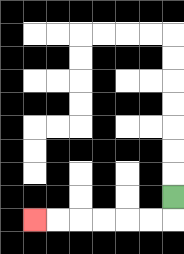{'start': '[7, 8]', 'end': '[1, 9]', 'path_directions': 'D,L,L,L,L,L,L', 'path_coordinates': '[[7, 8], [7, 9], [6, 9], [5, 9], [4, 9], [3, 9], [2, 9], [1, 9]]'}